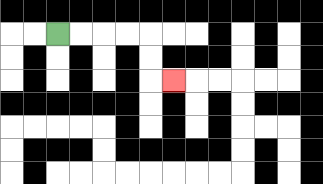{'start': '[2, 1]', 'end': '[7, 3]', 'path_directions': 'R,R,R,R,D,D,R', 'path_coordinates': '[[2, 1], [3, 1], [4, 1], [5, 1], [6, 1], [6, 2], [6, 3], [7, 3]]'}